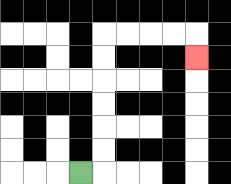{'start': '[3, 7]', 'end': '[8, 2]', 'path_directions': 'R,U,U,U,U,U,U,R,R,R,R,D', 'path_coordinates': '[[3, 7], [4, 7], [4, 6], [4, 5], [4, 4], [4, 3], [4, 2], [4, 1], [5, 1], [6, 1], [7, 1], [8, 1], [8, 2]]'}